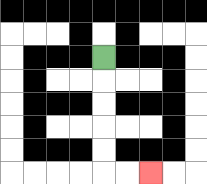{'start': '[4, 2]', 'end': '[6, 7]', 'path_directions': 'D,D,D,D,D,R,R', 'path_coordinates': '[[4, 2], [4, 3], [4, 4], [4, 5], [4, 6], [4, 7], [5, 7], [6, 7]]'}